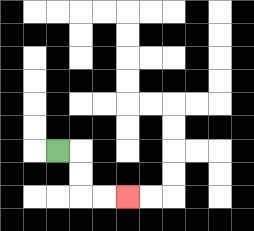{'start': '[2, 6]', 'end': '[5, 8]', 'path_directions': 'R,D,D,R,R', 'path_coordinates': '[[2, 6], [3, 6], [3, 7], [3, 8], [4, 8], [5, 8]]'}